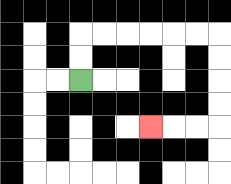{'start': '[3, 3]', 'end': '[6, 5]', 'path_directions': 'U,U,R,R,R,R,R,R,D,D,D,D,L,L,L', 'path_coordinates': '[[3, 3], [3, 2], [3, 1], [4, 1], [5, 1], [6, 1], [7, 1], [8, 1], [9, 1], [9, 2], [9, 3], [9, 4], [9, 5], [8, 5], [7, 5], [6, 5]]'}